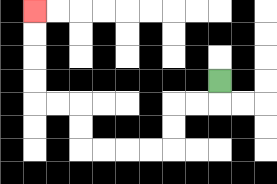{'start': '[9, 3]', 'end': '[1, 0]', 'path_directions': 'D,L,L,D,D,L,L,L,L,U,U,L,L,U,U,U,U', 'path_coordinates': '[[9, 3], [9, 4], [8, 4], [7, 4], [7, 5], [7, 6], [6, 6], [5, 6], [4, 6], [3, 6], [3, 5], [3, 4], [2, 4], [1, 4], [1, 3], [1, 2], [1, 1], [1, 0]]'}